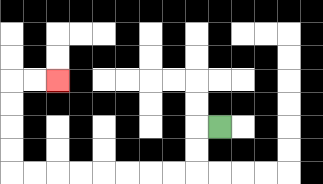{'start': '[9, 5]', 'end': '[2, 3]', 'path_directions': 'L,D,D,L,L,L,L,L,L,L,L,U,U,U,U,R,R', 'path_coordinates': '[[9, 5], [8, 5], [8, 6], [8, 7], [7, 7], [6, 7], [5, 7], [4, 7], [3, 7], [2, 7], [1, 7], [0, 7], [0, 6], [0, 5], [0, 4], [0, 3], [1, 3], [2, 3]]'}